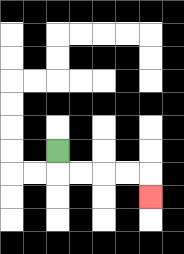{'start': '[2, 6]', 'end': '[6, 8]', 'path_directions': 'D,R,R,R,R,D', 'path_coordinates': '[[2, 6], [2, 7], [3, 7], [4, 7], [5, 7], [6, 7], [6, 8]]'}